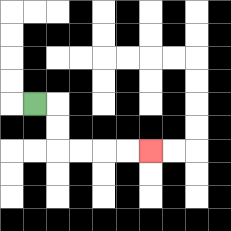{'start': '[1, 4]', 'end': '[6, 6]', 'path_directions': 'R,D,D,R,R,R,R', 'path_coordinates': '[[1, 4], [2, 4], [2, 5], [2, 6], [3, 6], [4, 6], [5, 6], [6, 6]]'}